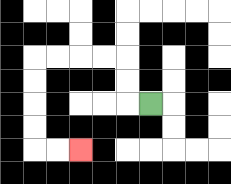{'start': '[6, 4]', 'end': '[3, 6]', 'path_directions': 'L,U,U,L,L,L,L,D,D,D,D,R,R', 'path_coordinates': '[[6, 4], [5, 4], [5, 3], [5, 2], [4, 2], [3, 2], [2, 2], [1, 2], [1, 3], [1, 4], [1, 5], [1, 6], [2, 6], [3, 6]]'}